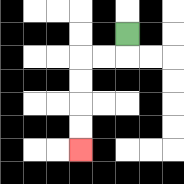{'start': '[5, 1]', 'end': '[3, 6]', 'path_directions': 'D,L,L,D,D,D,D', 'path_coordinates': '[[5, 1], [5, 2], [4, 2], [3, 2], [3, 3], [3, 4], [3, 5], [3, 6]]'}